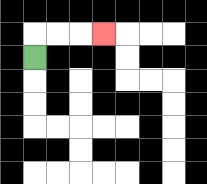{'start': '[1, 2]', 'end': '[4, 1]', 'path_directions': 'U,R,R,R', 'path_coordinates': '[[1, 2], [1, 1], [2, 1], [3, 1], [4, 1]]'}